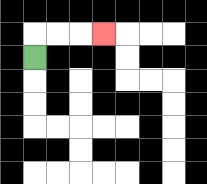{'start': '[1, 2]', 'end': '[4, 1]', 'path_directions': 'U,R,R,R', 'path_coordinates': '[[1, 2], [1, 1], [2, 1], [3, 1], [4, 1]]'}